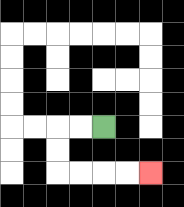{'start': '[4, 5]', 'end': '[6, 7]', 'path_directions': 'L,L,D,D,R,R,R,R', 'path_coordinates': '[[4, 5], [3, 5], [2, 5], [2, 6], [2, 7], [3, 7], [4, 7], [5, 7], [6, 7]]'}